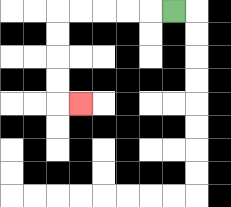{'start': '[7, 0]', 'end': '[3, 4]', 'path_directions': 'L,L,L,L,L,D,D,D,D,R', 'path_coordinates': '[[7, 0], [6, 0], [5, 0], [4, 0], [3, 0], [2, 0], [2, 1], [2, 2], [2, 3], [2, 4], [3, 4]]'}